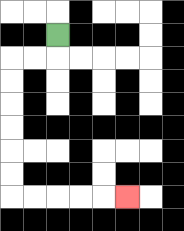{'start': '[2, 1]', 'end': '[5, 8]', 'path_directions': 'D,L,L,D,D,D,D,D,D,R,R,R,R,R', 'path_coordinates': '[[2, 1], [2, 2], [1, 2], [0, 2], [0, 3], [0, 4], [0, 5], [0, 6], [0, 7], [0, 8], [1, 8], [2, 8], [3, 8], [4, 8], [5, 8]]'}